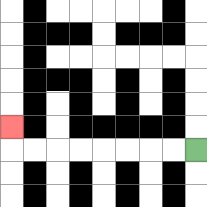{'start': '[8, 6]', 'end': '[0, 5]', 'path_directions': 'L,L,L,L,L,L,L,L,U', 'path_coordinates': '[[8, 6], [7, 6], [6, 6], [5, 6], [4, 6], [3, 6], [2, 6], [1, 6], [0, 6], [0, 5]]'}